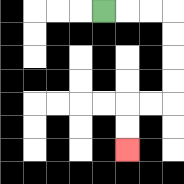{'start': '[4, 0]', 'end': '[5, 6]', 'path_directions': 'R,R,R,D,D,D,D,L,L,D,D', 'path_coordinates': '[[4, 0], [5, 0], [6, 0], [7, 0], [7, 1], [7, 2], [7, 3], [7, 4], [6, 4], [5, 4], [5, 5], [5, 6]]'}